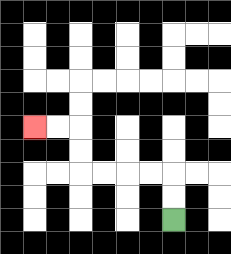{'start': '[7, 9]', 'end': '[1, 5]', 'path_directions': 'U,U,L,L,L,L,U,U,L,L', 'path_coordinates': '[[7, 9], [7, 8], [7, 7], [6, 7], [5, 7], [4, 7], [3, 7], [3, 6], [3, 5], [2, 5], [1, 5]]'}